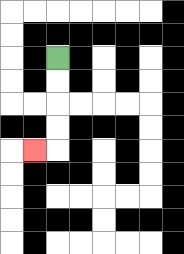{'start': '[2, 2]', 'end': '[1, 6]', 'path_directions': 'D,D,D,D,L', 'path_coordinates': '[[2, 2], [2, 3], [2, 4], [2, 5], [2, 6], [1, 6]]'}